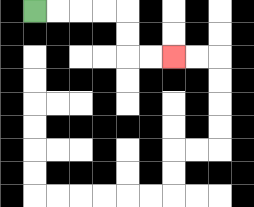{'start': '[1, 0]', 'end': '[7, 2]', 'path_directions': 'R,R,R,R,D,D,R,R', 'path_coordinates': '[[1, 0], [2, 0], [3, 0], [4, 0], [5, 0], [5, 1], [5, 2], [6, 2], [7, 2]]'}